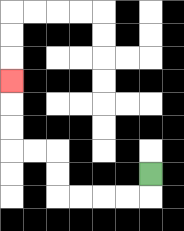{'start': '[6, 7]', 'end': '[0, 3]', 'path_directions': 'D,L,L,L,L,U,U,L,L,U,U,U', 'path_coordinates': '[[6, 7], [6, 8], [5, 8], [4, 8], [3, 8], [2, 8], [2, 7], [2, 6], [1, 6], [0, 6], [0, 5], [0, 4], [0, 3]]'}